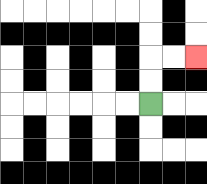{'start': '[6, 4]', 'end': '[8, 2]', 'path_directions': 'U,U,R,R', 'path_coordinates': '[[6, 4], [6, 3], [6, 2], [7, 2], [8, 2]]'}